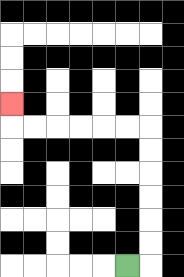{'start': '[5, 11]', 'end': '[0, 4]', 'path_directions': 'R,U,U,U,U,U,U,L,L,L,L,L,L,U', 'path_coordinates': '[[5, 11], [6, 11], [6, 10], [6, 9], [6, 8], [6, 7], [6, 6], [6, 5], [5, 5], [4, 5], [3, 5], [2, 5], [1, 5], [0, 5], [0, 4]]'}